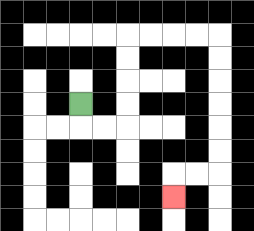{'start': '[3, 4]', 'end': '[7, 8]', 'path_directions': 'D,R,R,U,U,U,U,R,R,R,R,D,D,D,D,D,D,L,L,D', 'path_coordinates': '[[3, 4], [3, 5], [4, 5], [5, 5], [5, 4], [5, 3], [5, 2], [5, 1], [6, 1], [7, 1], [8, 1], [9, 1], [9, 2], [9, 3], [9, 4], [9, 5], [9, 6], [9, 7], [8, 7], [7, 7], [7, 8]]'}